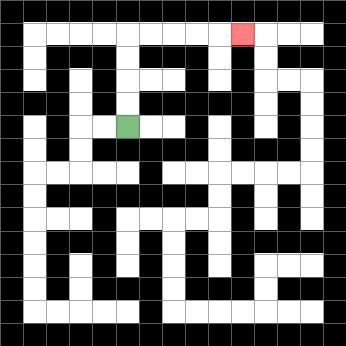{'start': '[5, 5]', 'end': '[10, 1]', 'path_directions': 'U,U,U,U,R,R,R,R,R', 'path_coordinates': '[[5, 5], [5, 4], [5, 3], [5, 2], [5, 1], [6, 1], [7, 1], [8, 1], [9, 1], [10, 1]]'}